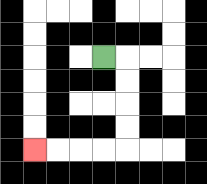{'start': '[4, 2]', 'end': '[1, 6]', 'path_directions': 'R,D,D,D,D,L,L,L,L', 'path_coordinates': '[[4, 2], [5, 2], [5, 3], [5, 4], [5, 5], [5, 6], [4, 6], [3, 6], [2, 6], [1, 6]]'}